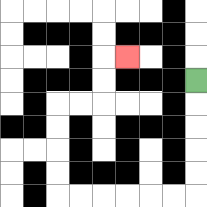{'start': '[8, 3]', 'end': '[5, 2]', 'path_directions': 'D,D,D,D,D,L,L,L,L,L,L,U,U,U,U,R,R,U,U,R', 'path_coordinates': '[[8, 3], [8, 4], [8, 5], [8, 6], [8, 7], [8, 8], [7, 8], [6, 8], [5, 8], [4, 8], [3, 8], [2, 8], [2, 7], [2, 6], [2, 5], [2, 4], [3, 4], [4, 4], [4, 3], [4, 2], [5, 2]]'}